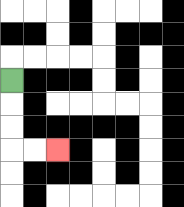{'start': '[0, 3]', 'end': '[2, 6]', 'path_directions': 'D,D,D,R,R', 'path_coordinates': '[[0, 3], [0, 4], [0, 5], [0, 6], [1, 6], [2, 6]]'}